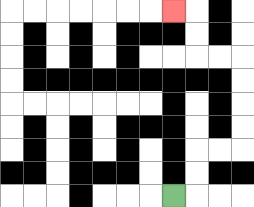{'start': '[7, 8]', 'end': '[7, 0]', 'path_directions': 'R,U,U,R,R,U,U,U,U,L,L,U,U,L', 'path_coordinates': '[[7, 8], [8, 8], [8, 7], [8, 6], [9, 6], [10, 6], [10, 5], [10, 4], [10, 3], [10, 2], [9, 2], [8, 2], [8, 1], [8, 0], [7, 0]]'}